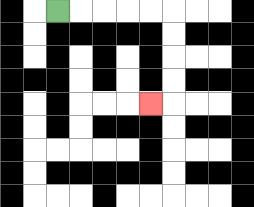{'start': '[2, 0]', 'end': '[6, 4]', 'path_directions': 'R,R,R,R,R,D,D,D,D,L', 'path_coordinates': '[[2, 0], [3, 0], [4, 0], [5, 0], [6, 0], [7, 0], [7, 1], [7, 2], [7, 3], [7, 4], [6, 4]]'}